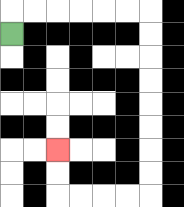{'start': '[0, 1]', 'end': '[2, 6]', 'path_directions': 'U,R,R,R,R,R,R,D,D,D,D,D,D,D,D,L,L,L,L,U,U', 'path_coordinates': '[[0, 1], [0, 0], [1, 0], [2, 0], [3, 0], [4, 0], [5, 0], [6, 0], [6, 1], [6, 2], [6, 3], [6, 4], [6, 5], [6, 6], [6, 7], [6, 8], [5, 8], [4, 8], [3, 8], [2, 8], [2, 7], [2, 6]]'}